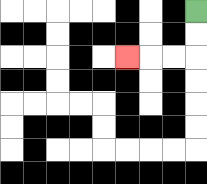{'start': '[8, 0]', 'end': '[5, 2]', 'path_directions': 'D,D,L,L,L', 'path_coordinates': '[[8, 0], [8, 1], [8, 2], [7, 2], [6, 2], [5, 2]]'}